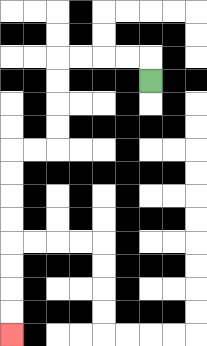{'start': '[6, 3]', 'end': '[0, 14]', 'path_directions': 'U,L,L,L,L,D,D,D,D,L,L,D,D,D,D,D,D,D,D', 'path_coordinates': '[[6, 3], [6, 2], [5, 2], [4, 2], [3, 2], [2, 2], [2, 3], [2, 4], [2, 5], [2, 6], [1, 6], [0, 6], [0, 7], [0, 8], [0, 9], [0, 10], [0, 11], [0, 12], [0, 13], [0, 14]]'}